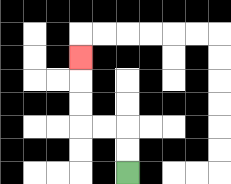{'start': '[5, 7]', 'end': '[3, 2]', 'path_directions': 'U,U,L,L,U,U,U', 'path_coordinates': '[[5, 7], [5, 6], [5, 5], [4, 5], [3, 5], [3, 4], [3, 3], [3, 2]]'}